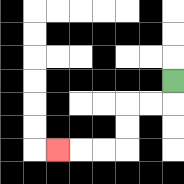{'start': '[7, 3]', 'end': '[2, 6]', 'path_directions': 'D,L,L,D,D,L,L,L', 'path_coordinates': '[[7, 3], [7, 4], [6, 4], [5, 4], [5, 5], [5, 6], [4, 6], [3, 6], [2, 6]]'}